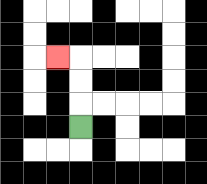{'start': '[3, 5]', 'end': '[2, 2]', 'path_directions': 'U,U,U,L', 'path_coordinates': '[[3, 5], [3, 4], [3, 3], [3, 2], [2, 2]]'}